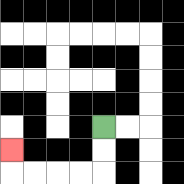{'start': '[4, 5]', 'end': '[0, 6]', 'path_directions': 'D,D,L,L,L,L,U', 'path_coordinates': '[[4, 5], [4, 6], [4, 7], [3, 7], [2, 7], [1, 7], [0, 7], [0, 6]]'}